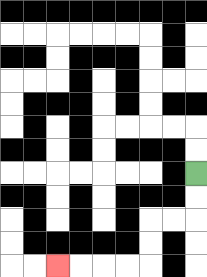{'start': '[8, 7]', 'end': '[2, 11]', 'path_directions': 'D,D,L,L,D,D,L,L,L,L', 'path_coordinates': '[[8, 7], [8, 8], [8, 9], [7, 9], [6, 9], [6, 10], [6, 11], [5, 11], [4, 11], [3, 11], [2, 11]]'}